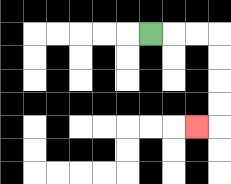{'start': '[6, 1]', 'end': '[8, 5]', 'path_directions': 'R,R,R,D,D,D,D,L', 'path_coordinates': '[[6, 1], [7, 1], [8, 1], [9, 1], [9, 2], [9, 3], [9, 4], [9, 5], [8, 5]]'}